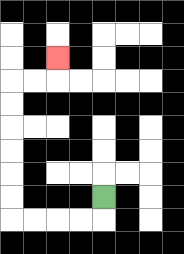{'start': '[4, 8]', 'end': '[2, 2]', 'path_directions': 'D,L,L,L,L,U,U,U,U,U,U,R,R,U', 'path_coordinates': '[[4, 8], [4, 9], [3, 9], [2, 9], [1, 9], [0, 9], [0, 8], [0, 7], [0, 6], [0, 5], [0, 4], [0, 3], [1, 3], [2, 3], [2, 2]]'}